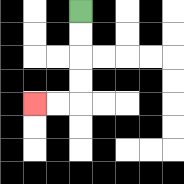{'start': '[3, 0]', 'end': '[1, 4]', 'path_directions': 'D,D,D,D,L,L', 'path_coordinates': '[[3, 0], [3, 1], [3, 2], [3, 3], [3, 4], [2, 4], [1, 4]]'}